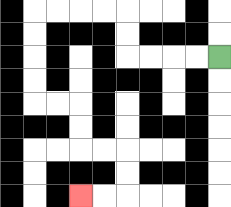{'start': '[9, 2]', 'end': '[3, 8]', 'path_directions': 'L,L,L,L,U,U,L,L,L,L,D,D,D,D,R,R,D,D,R,R,D,D,L,L', 'path_coordinates': '[[9, 2], [8, 2], [7, 2], [6, 2], [5, 2], [5, 1], [5, 0], [4, 0], [3, 0], [2, 0], [1, 0], [1, 1], [1, 2], [1, 3], [1, 4], [2, 4], [3, 4], [3, 5], [3, 6], [4, 6], [5, 6], [5, 7], [5, 8], [4, 8], [3, 8]]'}